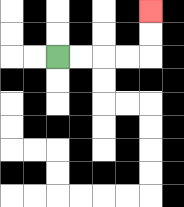{'start': '[2, 2]', 'end': '[6, 0]', 'path_directions': 'R,R,R,R,U,U', 'path_coordinates': '[[2, 2], [3, 2], [4, 2], [5, 2], [6, 2], [6, 1], [6, 0]]'}